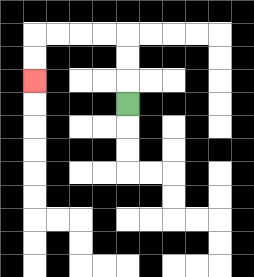{'start': '[5, 4]', 'end': '[1, 3]', 'path_directions': 'U,U,U,L,L,L,L,D,D', 'path_coordinates': '[[5, 4], [5, 3], [5, 2], [5, 1], [4, 1], [3, 1], [2, 1], [1, 1], [1, 2], [1, 3]]'}